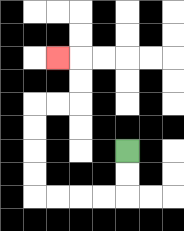{'start': '[5, 6]', 'end': '[2, 2]', 'path_directions': 'D,D,L,L,L,L,U,U,U,U,R,R,U,U,L', 'path_coordinates': '[[5, 6], [5, 7], [5, 8], [4, 8], [3, 8], [2, 8], [1, 8], [1, 7], [1, 6], [1, 5], [1, 4], [2, 4], [3, 4], [3, 3], [3, 2], [2, 2]]'}